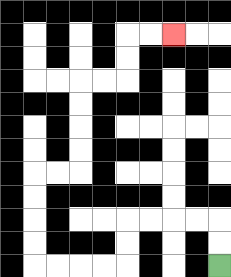{'start': '[9, 11]', 'end': '[7, 1]', 'path_directions': 'U,U,L,L,L,L,D,D,L,L,L,L,U,U,U,U,R,R,U,U,U,U,R,R,U,U,R,R', 'path_coordinates': '[[9, 11], [9, 10], [9, 9], [8, 9], [7, 9], [6, 9], [5, 9], [5, 10], [5, 11], [4, 11], [3, 11], [2, 11], [1, 11], [1, 10], [1, 9], [1, 8], [1, 7], [2, 7], [3, 7], [3, 6], [3, 5], [3, 4], [3, 3], [4, 3], [5, 3], [5, 2], [5, 1], [6, 1], [7, 1]]'}